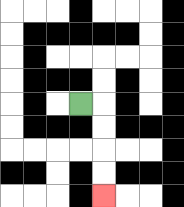{'start': '[3, 4]', 'end': '[4, 8]', 'path_directions': 'R,D,D,D,D', 'path_coordinates': '[[3, 4], [4, 4], [4, 5], [4, 6], [4, 7], [4, 8]]'}